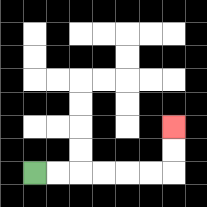{'start': '[1, 7]', 'end': '[7, 5]', 'path_directions': 'R,R,R,R,R,R,U,U', 'path_coordinates': '[[1, 7], [2, 7], [3, 7], [4, 7], [5, 7], [6, 7], [7, 7], [7, 6], [7, 5]]'}